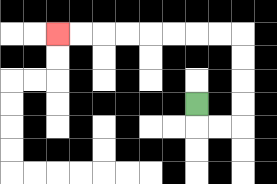{'start': '[8, 4]', 'end': '[2, 1]', 'path_directions': 'D,R,R,U,U,U,U,L,L,L,L,L,L,L,L', 'path_coordinates': '[[8, 4], [8, 5], [9, 5], [10, 5], [10, 4], [10, 3], [10, 2], [10, 1], [9, 1], [8, 1], [7, 1], [6, 1], [5, 1], [4, 1], [3, 1], [2, 1]]'}